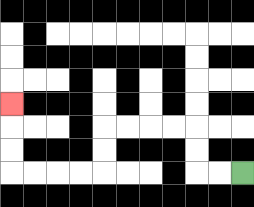{'start': '[10, 7]', 'end': '[0, 4]', 'path_directions': 'L,L,U,U,L,L,L,L,D,D,L,L,L,L,U,U,U', 'path_coordinates': '[[10, 7], [9, 7], [8, 7], [8, 6], [8, 5], [7, 5], [6, 5], [5, 5], [4, 5], [4, 6], [4, 7], [3, 7], [2, 7], [1, 7], [0, 7], [0, 6], [0, 5], [0, 4]]'}